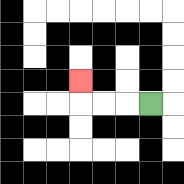{'start': '[6, 4]', 'end': '[3, 3]', 'path_directions': 'L,L,L,U', 'path_coordinates': '[[6, 4], [5, 4], [4, 4], [3, 4], [3, 3]]'}